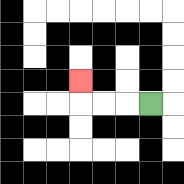{'start': '[6, 4]', 'end': '[3, 3]', 'path_directions': 'L,L,L,U', 'path_coordinates': '[[6, 4], [5, 4], [4, 4], [3, 4], [3, 3]]'}